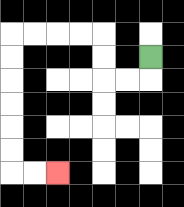{'start': '[6, 2]', 'end': '[2, 7]', 'path_directions': 'D,L,L,U,U,L,L,L,L,D,D,D,D,D,D,R,R', 'path_coordinates': '[[6, 2], [6, 3], [5, 3], [4, 3], [4, 2], [4, 1], [3, 1], [2, 1], [1, 1], [0, 1], [0, 2], [0, 3], [0, 4], [0, 5], [0, 6], [0, 7], [1, 7], [2, 7]]'}